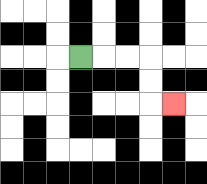{'start': '[3, 2]', 'end': '[7, 4]', 'path_directions': 'R,R,R,D,D,R', 'path_coordinates': '[[3, 2], [4, 2], [5, 2], [6, 2], [6, 3], [6, 4], [7, 4]]'}